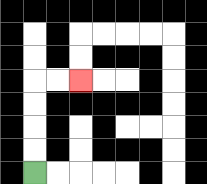{'start': '[1, 7]', 'end': '[3, 3]', 'path_directions': 'U,U,U,U,R,R', 'path_coordinates': '[[1, 7], [1, 6], [1, 5], [1, 4], [1, 3], [2, 3], [3, 3]]'}